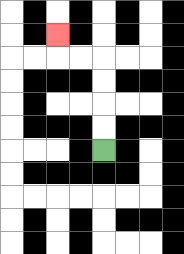{'start': '[4, 6]', 'end': '[2, 1]', 'path_directions': 'U,U,U,U,L,L,U', 'path_coordinates': '[[4, 6], [4, 5], [4, 4], [4, 3], [4, 2], [3, 2], [2, 2], [2, 1]]'}